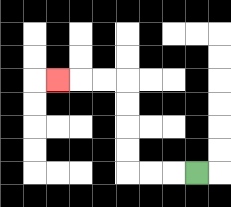{'start': '[8, 7]', 'end': '[2, 3]', 'path_directions': 'L,L,L,U,U,U,U,L,L,L', 'path_coordinates': '[[8, 7], [7, 7], [6, 7], [5, 7], [5, 6], [5, 5], [5, 4], [5, 3], [4, 3], [3, 3], [2, 3]]'}